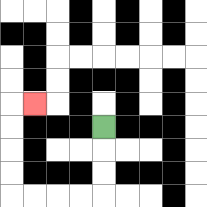{'start': '[4, 5]', 'end': '[1, 4]', 'path_directions': 'D,D,D,L,L,L,L,U,U,U,U,R', 'path_coordinates': '[[4, 5], [4, 6], [4, 7], [4, 8], [3, 8], [2, 8], [1, 8], [0, 8], [0, 7], [0, 6], [0, 5], [0, 4], [1, 4]]'}